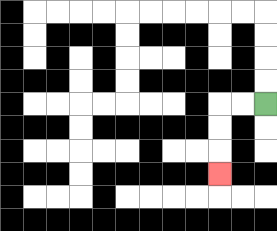{'start': '[11, 4]', 'end': '[9, 7]', 'path_directions': 'L,L,D,D,D', 'path_coordinates': '[[11, 4], [10, 4], [9, 4], [9, 5], [9, 6], [9, 7]]'}